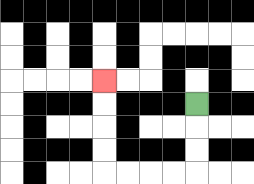{'start': '[8, 4]', 'end': '[4, 3]', 'path_directions': 'D,D,D,L,L,L,L,U,U,U,U', 'path_coordinates': '[[8, 4], [8, 5], [8, 6], [8, 7], [7, 7], [6, 7], [5, 7], [4, 7], [4, 6], [4, 5], [4, 4], [4, 3]]'}